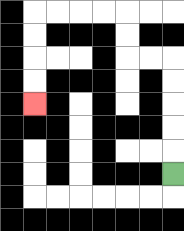{'start': '[7, 7]', 'end': '[1, 4]', 'path_directions': 'U,U,U,U,U,L,L,U,U,L,L,L,L,D,D,D,D', 'path_coordinates': '[[7, 7], [7, 6], [7, 5], [7, 4], [7, 3], [7, 2], [6, 2], [5, 2], [5, 1], [5, 0], [4, 0], [3, 0], [2, 0], [1, 0], [1, 1], [1, 2], [1, 3], [1, 4]]'}